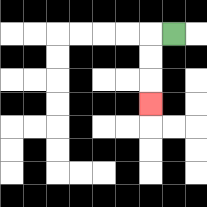{'start': '[7, 1]', 'end': '[6, 4]', 'path_directions': 'L,D,D,D', 'path_coordinates': '[[7, 1], [6, 1], [6, 2], [6, 3], [6, 4]]'}